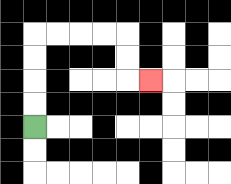{'start': '[1, 5]', 'end': '[6, 3]', 'path_directions': 'U,U,U,U,R,R,R,R,D,D,R', 'path_coordinates': '[[1, 5], [1, 4], [1, 3], [1, 2], [1, 1], [2, 1], [3, 1], [4, 1], [5, 1], [5, 2], [5, 3], [6, 3]]'}